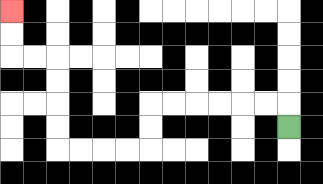{'start': '[12, 5]', 'end': '[0, 0]', 'path_directions': 'U,L,L,L,L,L,L,D,D,L,L,L,L,U,U,U,U,L,L,U,U', 'path_coordinates': '[[12, 5], [12, 4], [11, 4], [10, 4], [9, 4], [8, 4], [7, 4], [6, 4], [6, 5], [6, 6], [5, 6], [4, 6], [3, 6], [2, 6], [2, 5], [2, 4], [2, 3], [2, 2], [1, 2], [0, 2], [0, 1], [0, 0]]'}